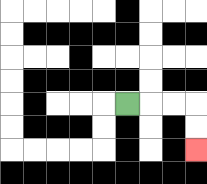{'start': '[5, 4]', 'end': '[8, 6]', 'path_directions': 'R,R,R,D,D', 'path_coordinates': '[[5, 4], [6, 4], [7, 4], [8, 4], [8, 5], [8, 6]]'}